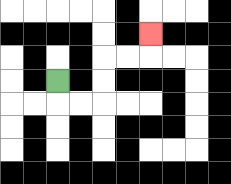{'start': '[2, 3]', 'end': '[6, 1]', 'path_directions': 'D,R,R,U,U,R,R,U', 'path_coordinates': '[[2, 3], [2, 4], [3, 4], [4, 4], [4, 3], [4, 2], [5, 2], [6, 2], [6, 1]]'}